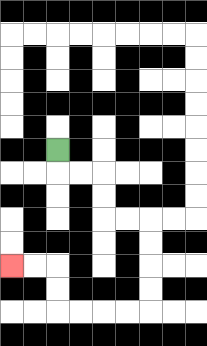{'start': '[2, 6]', 'end': '[0, 11]', 'path_directions': 'D,R,R,D,D,R,R,D,D,D,D,L,L,L,L,U,U,L,L', 'path_coordinates': '[[2, 6], [2, 7], [3, 7], [4, 7], [4, 8], [4, 9], [5, 9], [6, 9], [6, 10], [6, 11], [6, 12], [6, 13], [5, 13], [4, 13], [3, 13], [2, 13], [2, 12], [2, 11], [1, 11], [0, 11]]'}